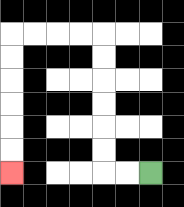{'start': '[6, 7]', 'end': '[0, 7]', 'path_directions': 'L,L,U,U,U,U,U,U,L,L,L,L,D,D,D,D,D,D', 'path_coordinates': '[[6, 7], [5, 7], [4, 7], [4, 6], [4, 5], [4, 4], [4, 3], [4, 2], [4, 1], [3, 1], [2, 1], [1, 1], [0, 1], [0, 2], [0, 3], [0, 4], [0, 5], [0, 6], [0, 7]]'}